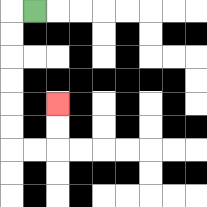{'start': '[1, 0]', 'end': '[2, 4]', 'path_directions': 'L,D,D,D,D,D,D,R,R,U,U', 'path_coordinates': '[[1, 0], [0, 0], [0, 1], [0, 2], [0, 3], [0, 4], [0, 5], [0, 6], [1, 6], [2, 6], [2, 5], [2, 4]]'}